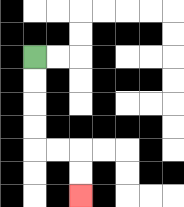{'start': '[1, 2]', 'end': '[3, 8]', 'path_directions': 'D,D,D,D,R,R,D,D', 'path_coordinates': '[[1, 2], [1, 3], [1, 4], [1, 5], [1, 6], [2, 6], [3, 6], [3, 7], [3, 8]]'}